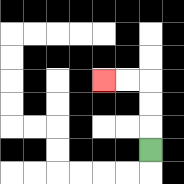{'start': '[6, 6]', 'end': '[4, 3]', 'path_directions': 'U,U,U,L,L', 'path_coordinates': '[[6, 6], [6, 5], [6, 4], [6, 3], [5, 3], [4, 3]]'}